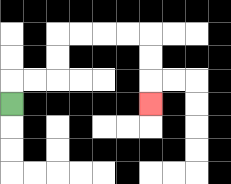{'start': '[0, 4]', 'end': '[6, 4]', 'path_directions': 'U,R,R,U,U,R,R,R,R,D,D,D', 'path_coordinates': '[[0, 4], [0, 3], [1, 3], [2, 3], [2, 2], [2, 1], [3, 1], [4, 1], [5, 1], [6, 1], [6, 2], [6, 3], [6, 4]]'}